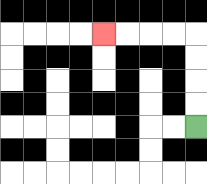{'start': '[8, 5]', 'end': '[4, 1]', 'path_directions': 'U,U,U,U,L,L,L,L', 'path_coordinates': '[[8, 5], [8, 4], [8, 3], [8, 2], [8, 1], [7, 1], [6, 1], [5, 1], [4, 1]]'}